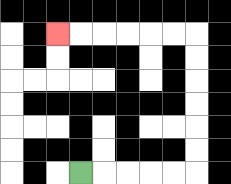{'start': '[3, 7]', 'end': '[2, 1]', 'path_directions': 'R,R,R,R,R,U,U,U,U,U,U,L,L,L,L,L,L', 'path_coordinates': '[[3, 7], [4, 7], [5, 7], [6, 7], [7, 7], [8, 7], [8, 6], [8, 5], [8, 4], [8, 3], [8, 2], [8, 1], [7, 1], [6, 1], [5, 1], [4, 1], [3, 1], [2, 1]]'}